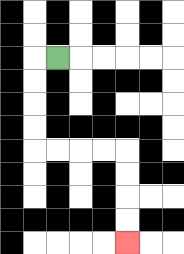{'start': '[2, 2]', 'end': '[5, 10]', 'path_directions': 'L,D,D,D,D,R,R,R,R,D,D,D,D', 'path_coordinates': '[[2, 2], [1, 2], [1, 3], [1, 4], [1, 5], [1, 6], [2, 6], [3, 6], [4, 6], [5, 6], [5, 7], [5, 8], [5, 9], [5, 10]]'}